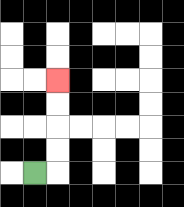{'start': '[1, 7]', 'end': '[2, 3]', 'path_directions': 'R,U,U,U,U', 'path_coordinates': '[[1, 7], [2, 7], [2, 6], [2, 5], [2, 4], [2, 3]]'}